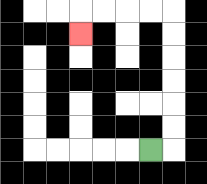{'start': '[6, 6]', 'end': '[3, 1]', 'path_directions': 'R,U,U,U,U,U,U,L,L,L,L,D', 'path_coordinates': '[[6, 6], [7, 6], [7, 5], [7, 4], [7, 3], [7, 2], [7, 1], [7, 0], [6, 0], [5, 0], [4, 0], [3, 0], [3, 1]]'}